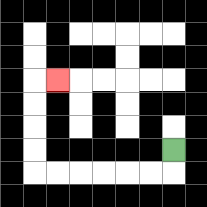{'start': '[7, 6]', 'end': '[2, 3]', 'path_directions': 'D,L,L,L,L,L,L,U,U,U,U,R', 'path_coordinates': '[[7, 6], [7, 7], [6, 7], [5, 7], [4, 7], [3, 7], [2, 7], [1, 7], [1, 6], [1, 5], [1, 4], [1, 3], [2, 3]]'}